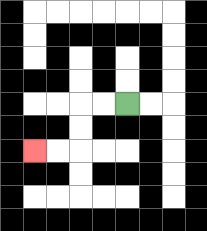{'start': '[5, 4]', 'end': '[1, 6]', 'path_directions': 'L,L,D,D,L,L', 'path_coordinates': '[[5, 4], [4, 4], [3, 4], [3, 5], [3, 6], [2, 6], [1, 6]]'}